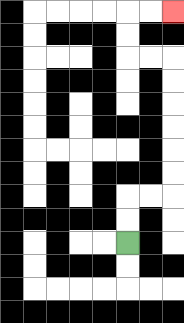{'start': '[5, 10]', 'end': '[7, 0]', 'path_directions': 'U,U,R,R,U,U,U,U,U,U,L,L,U,U,R,R', 'path_coordinates': '[[5, 10], [5, 9], [5, 8], [6, 8], [7, 8], [7, 7], [7, 6], [7, 5], [7, 4], [7, 3], [7, 2], [6, 2], [5, 2], [5, 1], [5, 0], [6, 0], [7, 0]]'}